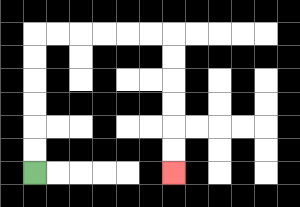{'start': '[1, 7]', 'end': '[7, 7]', 'path_directions': 'U,U,U,U,U,U,R,R,R,R,R,R,D,D,D,D,D,D', 'path_coordinates': '[[1, 7], [1, 6], [1, 5], [1, 4], [1, 3], [1, 2], [1, 1], [2, 1], [3, 1], [4, 1], [5, 1], [6, 1], [7, 1], [7, 2], [7, 3], [7, 4], [7, 5], [7, 6], [7, 7]]'}